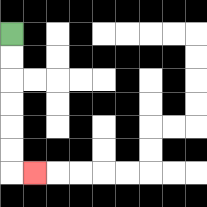{'start': '[0, 1]', 'end': '[1, 7]', 'path_directions': 'D,D,D,D,D,D,R', 'path_coordinates': '[[0, 1], [0, 2], [0, 3], [0, 4], [0, 5], [0, 6], [0, 7], [1, 7]]'}